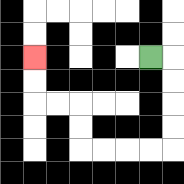{'start': '[6, 2]', 'end': '[1, 2]', 'path_directions': 'R,D,D,D,D,L,L,L,L,U,U,L,L,U,U', 'path_coordinates': '[[6, 2], [7, 2], [7, 3], [7, 4], [7, 5], [7, 6], [6, 6], [5, 6], [4, 6], [3, 6], [3, 5], [3, 4], [2, 4], [1, 4], [1, 3], [1, 2]]'}